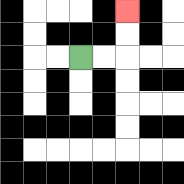{'start': '[3, 2]', 'end': '[5, 0]', 'path_directions': 'R,R,U,U', 'path_coordinates': '[[3, 2], [4, 2], [5, 2], [5, 1], [5, 0]]'}